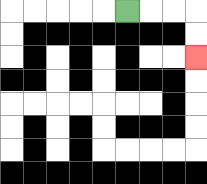{'start': '[5, 0]', 'end': '[8, 2]', 'path_directions': 'R,R,R,D,D', 'path_coordinates': '[[5, 0], [6, 0], [7, 0], [8, 0], [8, 1], [8, 2]]'}